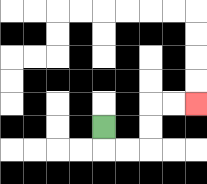{'start': '[4, 5]', 'end': '[8, 4]', 'path_directions': 'D,R,R,U,U,R,R', 'path_coordinates': '[[4, 5], [4, 6], [5, 6], [6, 6], [6, 5], [6, 4], [7, 4], [8, 4]]'}